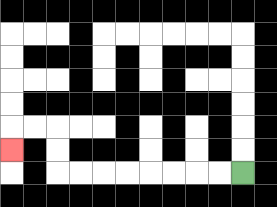{'start': '[10, 7]', 'end': '[0, 6]', 'path_directions': 'L,L,L,L,L,L,L,L,U,U,L,L,D', 'path_coordinates': '[[10, 7], [9, 7], [8, 7], [7, 7], [6, 7], [5, 7], [4, 7], [3, 7], [2, 7], [2, 6], [2, 5], [1, 5], [0, 5], [0, 6]]'}